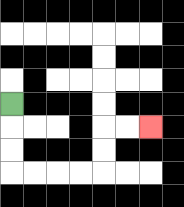{'start': '[0, 4]', 'end': '[6, 5]', 'path_directions': 'D,D,D,R,R,R,R,U,U,R,R', 'path_coordinates': '[[0, 4], [0, 5], [0, 6], [0, 7], [1, 7], [2, 7], [3, 7], [4, 7], [4, 6], [4, 5], [5, 5], [6, 5]]'}